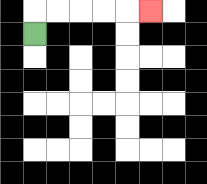{'start': '[1, 1]', 'end': '[6, 0]', 'path_directions': 'U,R,R,R,R,R', 'path_coordinates': '[[1, 1], [1, 0], [2, 0], [3, 0], [4, 0], [5, 0], [6, 0]]'}